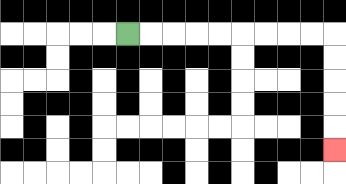{'start': '[5, 1]', 'end': '[14, 6]', 'path_directions': 'R,R,R,R,R,R,R,R,R,D,D,D,D,D', 'path_coordinates': '[[5, 1], [6, 1], [7, 1], [8, 1], [9, 1], [10, 1], [11, 1], [12, 1], [13, 1], [14, 1], [14, 2], [14, 3], [14, 4], [14, 5], [14, 6]]'}